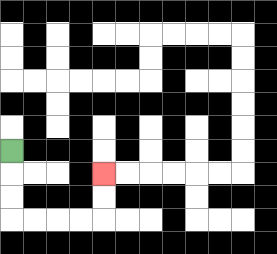{'start': '[0, 6]', 'end': '[4, 7]', 'path_directions': 'D,D,D,R,R,R,R,U,U', 'path_coordinates': '[[0, 6], [0, 7], [0, 8], [0, 9], [1, 9], [2, 9], [3, 9], [4, 9], [4, 8], [4, 7]]'}